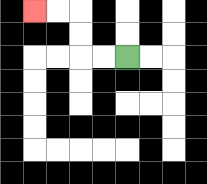{'start': '[5, 2]', 'end': '[1, 0]', 'path_directions': 'L,L,U,U,L,L', 'path_coordinates': '[[5, 2], [4, 2], [3, 2], [3, 1], [3, 0], [2, 0], [1, 0]]'}